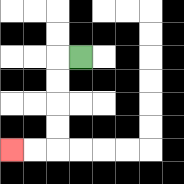{'start': '[3, 2]', 'end': '[0, 6]', 'path_directions': 'L,D,D,D,D,L,L', 'path_coordinates': '[[3, 2], [2, 2], [2, 3], [2, 4], [2, 5], [2, 6], [1, 6], [0, 6]]'}